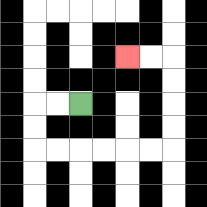{'start': '[3, 4]', 'end': '[5, 2]', 'path_directions': 'L,L,D,D,R,R,R,R,R,R,U,U,U,U,L,L', 'path_coordinates': '[[3, 4], [2, 4], [1, 4], [1, 5], [1, 6], [2, 6], [3, 6], [4, 6], [5, 6], [6, 6], [7, 6], [7, 5], [7, 4], [7, 3], [7, 2], [6, 2], [5, 2]]'}